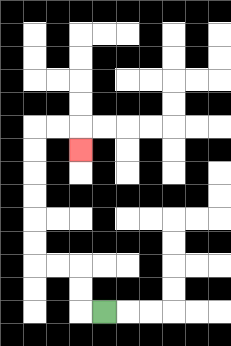{'start': '[4, 13]', 'end': '[3, 6]', 'path_directions': 'L,U,U,L,L,U,U,U,U,U,U,R,R,D', 'path_coordinates': '[[4, 13], [3, 13], [3, 12], [3, 11], [2, 11], [1, 11], [1, 10], [1, 9], [1, 8], [1, 7], [1, 6], [1, 5], [2, 5], [3, 5], [3, 6]]'}